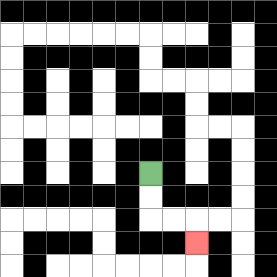{'start': '[6, 7]', 'end': '[8, 10]', 'path_directions': 'D,D,R,R,D', 'path_coordinates': '[[6, 7], [6, 8], [6, 9], [7, 9], [8, 9], [8, 10]]'}